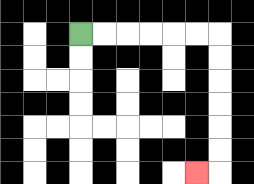{'start': '[3, 1]', 'end': '[8, 7]', 'path_directions': 'R,R,R,R,R,R,D,D,D,D,D,D,L', 'path_coordinates': '[[3, 1], [4, 1], [5, 1], [6, 1], [7, 1], [8, 1], [9, 1], [9, 2], [9, 3], [9, 4], [9, 5], [9, 6], [9, 7], [8, 7]]'}